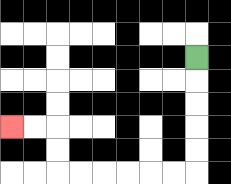{'start': '[8, 2]', 'end': '[0, 5]', 'path_directions': 'D,D,D,D,D,L,L,L,L,L,L,U,U,L,L', 'path_coordinates': '[[8, 2], [8, 3], [8, 4], [8, 5], [8, 6], [8, 7], [7, 7], [6, 7], [5, 7], [4, 7], [3, 7], [2, 7], [2, 6], [2, 5], [1, 5], [0, 5]]'}